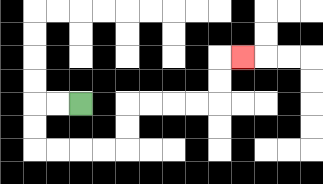{'start': '[3, 4]', 'end': '[10, 2]', 'path_directions': 'L,L,D,D,R,R,R,R,U,U,R,R,R,R,U,U,R', 'path_coordinates': '[[3, 4], [2, 4], [1, 4], [1, 5], [1, 6], [2, 6], [3, 6], [4, 6], [5, 6], [5, 5], [5, 4], [6, 4], [7, 4], [8, 4], [9, 4], [9, 3], [9, 2], [10, 2]]'}